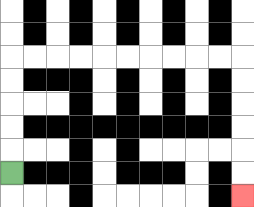{'start': '[0, 7]', 'end': '[10, 8]', 'path_directions': 'U,U,U,U,U,R,R,R,R,R,R,R,R,R,R,D,D,D,D,D,D', 'path_coordinates': '[[0, 7], [0, 6], [0, 5], [0, 4], [0, 3], [0, 2], [1, 2], [2, 2], [3, 2], [4, 2], [5, 2], [6, 2], [7, 2], [8, 2], [9, 2], [10, 2], [10, 3], [10, 4], [10, 5], [10, 6], [10, 7], [10, 8]]'}